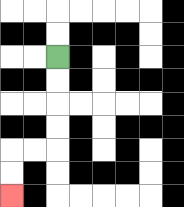{'start': '[2, 2]', 'end': '[0, 8]', 'path_directions': 'D,D,D,D,L,L,D,D', 'path_coordinates': '[[2, 2], [2, 3], [2, 4], [2, 5], [2, 6], [1, 6], [0, 6], [0, 7], [0, 8]]'}